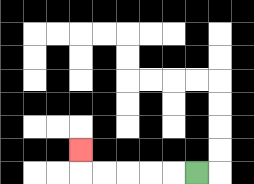{'start': '[8, 7]', 'end': '[3, 6]', 'path_directions': 'L,L,L,L,L,U', 'path_coordinates': '[[8, 7], [7, 7], [6, 7], [5, 7], [4, 7], [3, 7], [3, 6]]'}